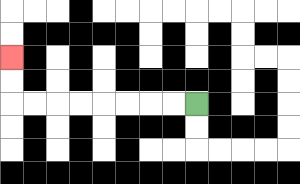{'start': '[8, 4]', 'end': '[0, 2]', 'path_directions': 'L,L,L,L,L,L,L,L,U,U', 'path_coordinates': '[[8, 4], [7, 4], [6, 4], [5, 4], [4, 4], [3, 4], [2, 4], [1, 4], [0, 4], [0, 3], [0, 2]]'}